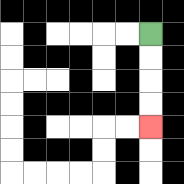{'start': '[6, 1]', 'end': '[6, 5]', 'path_directions': 'D,D,D,D', 'path_coordinates': '[[6, 1], [6, 2], [6, 3], [6, 4], [6, 5]]'}